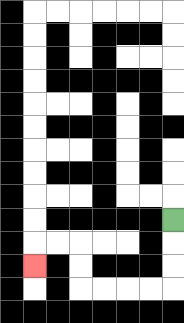{'start': '[7, 9]', 'end': '[1, 11]', 'path_directions': 'D,D,D,L,L,L,L,U,U,L,L,D', 'path_coordinates': '[[7, 9], [7, 10], [7, 11], [7, 12], [6, 12], [5, 12], [4, 12], [3, 12], [3, 11], [3, 10], [2, 10], [1, 10], [1, 11]]'}